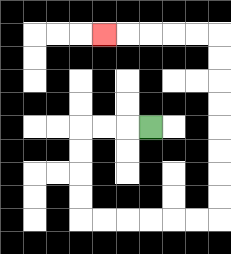{'start': '[6, 5]', 'end': '[4, 1]', 'path_directions': 'L,L,L,D,D,D,D,R,R,R,R,R,R,U,U,U,U,U,U,U,U,L,L,L,L,L', 'path_coordinates': '[[6, 5], [5, 5], [4, 5], [3, 5], [3, 6], [3, 7], [3, 8], [3, 9], [4, 9], [5, 9], [6, 9], [7, 9], [8, 9], [9, 9], [9, 8], [9, 7], [9, 6], [9, 5], [9, 4], [9, 3], [9, 2], [9, 1], [8, 1], [7, 1], [6, 1], [5, 1], [4, 1]]'}